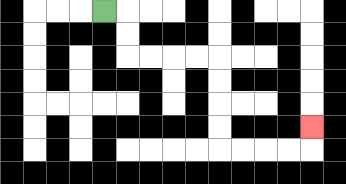{'start': '[4, 0]', 'end': '[13, 5]', 'path_directions': 'R,D,D,R,R,R,R,D,D,D,D,R,R,R,R,U', 'path_coordinates': '[[4, 0], [5, 0], [5, 1], [5, 2], [6, 2], [7, 2], [8, 2], [9, 2], [9, 3], [9, 4], [9, 5], [9, 6], [10, 6], [11, 6], [12, 6], [13, 6], [13, 5]]'}